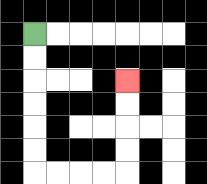{'start': '[1, 1]', 'end': '[5, 3]', 'path_directions': 'D,D,D,D,D,D,R,R,R,R,U,U,U,U', 'path_coordinates': '[[1, 1], [1, 2], [1, 3], [1, 4], [1, 5], [1, 6], [1, 7], [2, 7], [3, 7], [4, 7], [5, 7], [5, 6], [5, 5], [5, 4], [5, 3]]'}